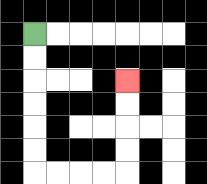{'start': '[1, 1]', 'end': '[5, 3]', 'path_directions': 'D,D,D,D,D,D,R,R,R,R,U,U,U,U', 'path_coordinates': '[[1, 1], [1, 2], [1, 3], [1, 4], [1, 5], [1, 6], [1, 7], [2, 7], [3, 7], [4, 7], [5, 7], [5, 6], [5, 5], [5, 4], [5, 3]]'}